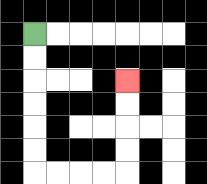{'start': '[1, 1]', 'end': '[5, 3]', 'path_directions': 'D,D,D,D,D,D,R,R,R,R,U,U,U,U', 'path_coordinates': '[[1, 1], [1, 2], [1, 3], [1, 4], [1, 5], [1, 6], [1, 7], [2, 7], [3, 7], [4, 7], [5, 7], [5, 6], [5, 5], [5, 4], [5, 3]]'}